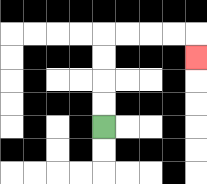{'start': '[4, 5]', 'end': '[8, 2]', 'path_directions': 'U,U,U,U,R,R,R,R,D', 'path_coordinates': '[[4, 5], [4, 4], [4, 3], [4, 2], [4, 1], [5, 1], [6, 1], [7, 1], [8, 1], [8, 2]]'}